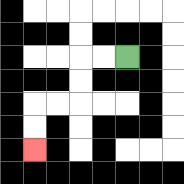{'start': '[5, 2]', 'end': '[1, 6]', 'path_directions': 'L,L,D,D,L,L,D,D', 'path_coordinates': '[[5, 2], [4, 2], [3, 2], [3, 3], [3, 4], [2, 4], [1, 4], [1, 5], [1, 6]]'}